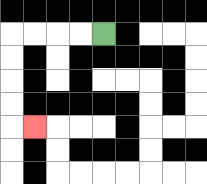{'start': '[4, 1]', 'end': '[1, 5]', 'path_directions': 'L,L,L,L,D,D,D,D,R', 'path_coordinates': '[[4, 1], [3, 1], [2, 1], [1, 1], [0, 1], [0, 2], [0, 3], [0, 4], [0, 5], [1, 5]]'}